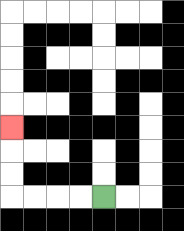{'start': '[4, 8]', 'end': '[0, 5]', 'path_directions': 'L,L,L,L,U,U,U', 'path_coordinates': '[[4, 8], [3, 8], [2, 8], [1, 8], [0, 8], [0, 7], [0, 6], [0, 5]]'}